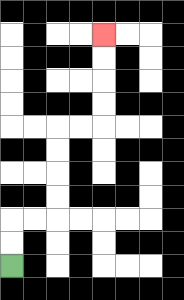{'start': '[0, 11]', 'end': '[4, 1]', 'path_directions': 'U,U,R,R,U,U,U,U,R,R,U,U,U,U', 'path_coordinates': '[[0, 11], [0, 10], [0, 9], [1, 9], [2, 9], [2, 8], [2, 7], [2, 6], [2, 5], [3, 5], [4, 5], [4, 4], [4, 3], [4, 2], [4, 1]]'}